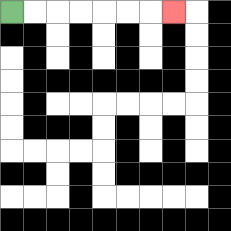{'start': '[0, 0]', 'end': '[7, 0]', 'path_directions': 'R,R,R,R,R,R,R', 'path_coordinates': '[[0, 0], [1, 0], [2, 0], [3, 0], [4, 0], [5, 0], [6, 0], [7, 0]]'}